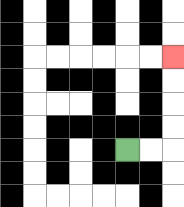{'start': '[5, 6]', 'end': '[7, 2]', 'path_directions': 'R,R,U,U,U,U', 'path_coordinates': '[[5, 6], [6, 6], [7, 6], [7, 5], [7, 4], [7, 3], [7, 2]]'}